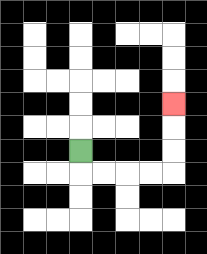{'start': '[3, 6]', 'end': '[7, 4]', 'path_directions': 'D,R,R,R,R,U,U,U', 'path_coordinates': '[[3, 6], [3, 7], [4, 7], [5, 7], [6, 7], [7, 7], [7, 6], [7, 5], [7, 4]]'}